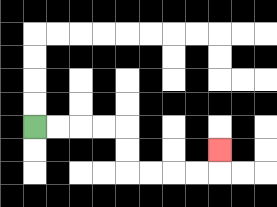{'start': '[1, 5]', 'end': '[9, 6]', 'path_directions': 'R,R,R,R,D,D,R,R,R,R,U', 'path_coordinates': '[[1, 5], [2, 5], [3, 5], [4, 5], [5, 5], [5, 6], [5, 7], [6, 7], [7, 7], [8, 7], [9, 7], [9, 6]]'}